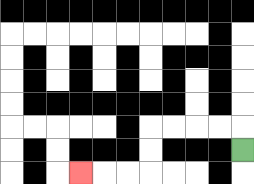{'start': '[10, 6]', 'end': '[3, 7]', 'path_directions': 'U,L,L,L,L,D,D,L,L,L', 'path_coordinates': '[[10, 6], [10, 5], [9, 5], [8, 5], [7, 5], [6, 5], [6, 6], [6, 7], [5, 7], [4, 7], [3, 7]]'}